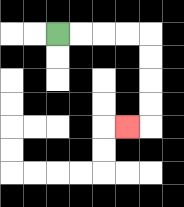{'start': '[2, 1]', 'end': '[5, 5]', 'path_directions': 'R,R,R,R,D,D,D,D,L', 'path_coordinates': '[[2, 1], [3, 1], [4, 1], [5, 1], [6, 1], [6, 2], [6, 3], [6, 4], [6, 5], [5, 5]]'}